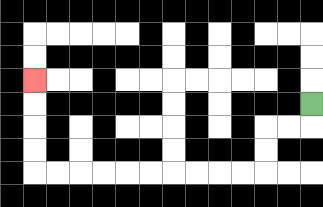{'start': '[13, 4]', 'end': '[1, 3]', 'path_directions': 'D,L,L,D,D,L,L,L,L,L,L,L,L,L,L,U,U,U,U', 'path_coordinates': '[[13, 4], [13, 5], [12, 5], [11, 5], [11, 6], [11, 7], [10, 7], [9, 7], [8, 7], [7, 7], [6, 7], [5, 7], [4, 7], [3, 7], [2, 7], [1, 7], [1, 6], [1, 5], [1, 4], [1, 3]]'}